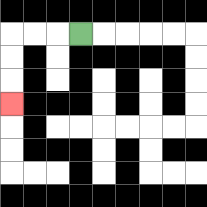{'start': '[3, 1]', 'end': '[0, 4]', 'path_directions': 'L,L,L,D,D,D', 'path_coordinates': '[[3, 1], [2, 1], [1, 1], [0, 1], [0, 2], [0, 3], [0, 4]]'}